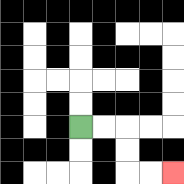{'start': '[3, 5]', 'end': '[7, 7]', 'path_directions': 'R,R,D,D,R,R', 'path_coordinates': '[[3, 5], [4, 5], [5, 5], [5, 6], [5, 7], [6, 7], [7, 7]]'}